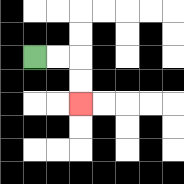{'start': '[1, 2]', 'end': '[3, 4]', 'path_directions': 'R,R,D,D', 'path_coordinates': '[[1, 2], [2, 2], [3, 2], [3, 3], [3, 4]]'}